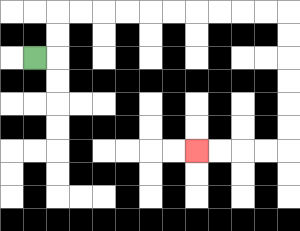{'start': '[1, 2]', 'end': '[8, 6]', 'path_directions': 'R,U,U,R,R,R,R,R,R,R,R,R,R,D,D,D,D,D,D,L,L,L,L', 'path_coordinates': '[[1, 2], [2, 2], [2, 1], [2, 0], [3, 0], [4, 0], [5, 0], [6, 0], [7, 0], [8, 0], [9, 0], [10, 0], [11, 0], [12, 0], [12, 1], [12, 2], [12, 3], [12, 4], [12, 5], [12, 6], [11, 6], [10, 6], [9, 6], [8, 6]]'}